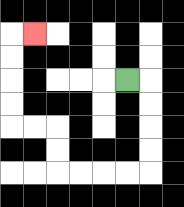{'start': '[5, 3]', 'end': '[1, 1]', 'path_directions': 'R,D,D,D,D,L,L,L,L,U,U,L,L,U,U,U,U,R', 'path_coordinates': '[[5, 3], [6, 3], [6, 4], [6, 5], [6, 6], [6, 7], [5, 7], [4, 7], [3, 7], [2, 7], [2, 6], [2, 5], [1, 5], [0, 5], [0, 4], [0, 3], [0, 2], [0, 1], [1, 1]]'}